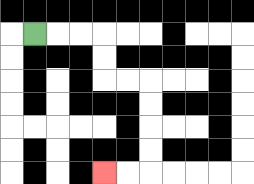{'start': '[1, 1]', 'end': '[4, 7]', 'path_directions': 'R,R,R,D,D,R,R,D,D,D,D,L,L', 'path_coordinates': '[[1, 1], [2, 1], [3, 1], [4, 1], [4, 2], [4, 3], [5, 3], [6, 3], [6, 4], [6, 5], [6, 6], [6, 7], [5, 7], [4, 7]]'}